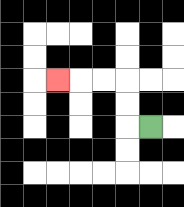{'start': '[6, 5]', 'end': '[2, 3]', 'path_directions': 'L,U,U,L,L,L', 'path_coordinates': '[[6, 5], [5, 5], [5, 4], [5, 3], [4, 3], [3, 3], [2, 3]]'}